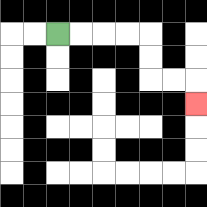{'start': '[2, 1]', 'end': '[8, 4]', 'path_directions': 'R,R,R,R,D,D,R,R,D', 'path_coordinates': '[[2, 1], [3, 1], [4, 1], [5, 1], [6, 1], [6, 2], [6, 3], [7, 3], [8, 3], [8, 4]]'}